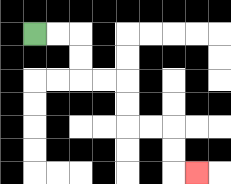{'start': '[1, 1]', 'end': '[8, 7]', 'path_directions': 'R,R,D,D,R,R,D,D,R,R,D,D,R', 'path_coordinates': '[[1, 1], [2, 1], [3, 1], [3, 2], [3, 3], [4, 3], [5, 3], [5, 4], [5, 5], [6, 5], [7, 5], [7, 6], [7, 7], [8, 7]]'}